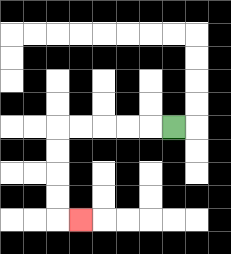{'start': '[7, 5]', 'end': '[3, 9]', 'path_directions': 'L,L,L,L,L,D,D,D,D,R', 'path_coordinates': '[[7, 5], [6, 5], [5, 5], [4, 5], [3, 5], [2, 5], [2, 6], [2, 7], [2, 8], [2, 9], [3, 9]]'}